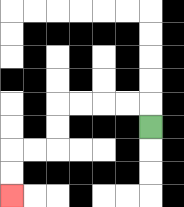{'start': '[6, 5]', 'end': '[0, 8]', 'path_directions': 'U,L,L,L,L,D,D,L,L,D,D', 'path_coordinates': '[[6, 5], [6, 4], [5, 4], [4, 4], [3, 4], [2, 4], [2, 5], [2, 6], [1, 6], [0, 6], [0, 7], [0, 8]]'}